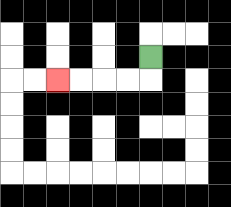{'start': '[6, 2]', 'end': '[2, 3]', 'path_directions': 'D,L,L,L,L', 'path_coordinates': '[[6, 2], [6, 3], [5, 3], [4, 3], [3, 3], [2, 3]]'}